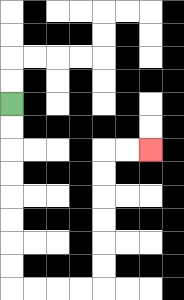{'start': '[0, 4]', 'end': '[6, 6]', 'path_directions': 'D,D,D,D,D,D,D,D,R,R,R,R,U,U,U,U,U,U,R,R', 'path_coordinates': '[[0, 4], [0, 5], [0, 6], [0, 7], [0, 8], [0, 9], [0, 10], [0, 11], [0, 12], [1, 12], [2, 12], [3, 12], [4, 12], [4, 11], [4, 10], [4, 9], [4, 8], [4, 7], [4, 6], [5, 6], [6, 6]]'}